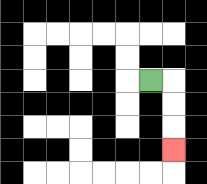{'start': '[6, 3]', 'end': '[7, 6]', 'path_directions': 'R,D,D,D', 'path_coordinates': '[[6, 3], [7, 3], [7, 4], [7, 5], [7, 6]]'}